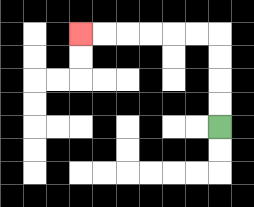{'start': '[9, 5]', 'end': '[3, 1]', 'path_directions': 'U,U,U,U,L,L,L,L,L,L', 'path_coordinates': '[[9, 5], [9, 4], [9, 3], [9, 2], [9, 1], [8, 1], [7, 1], [6, 1], [5, 1], [4, 1], [3, 1]]'}